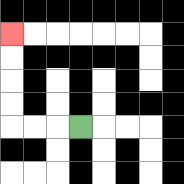{'start': '[3, 5]', 'end': '[0, 1]', 'path_directions': 'L,L,L,U,U,U,U', 'path_coordinates': '[[3, 5], [2, 5], [1, 5], [0, 5], [0, 4], [0, 3], [0, 2], [0, 1]]'}